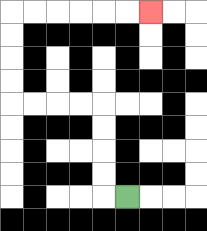{'start': '[5, 8]', 'end': '[6, 0]', 'path_directions': 'L,U,U,U,U,L,L,L,L,U,U,U,U,R,R,R,R,R,R', 'path_coordinates': '[[5, 8], [4, 8], [4, 7], [4, 6], [4, 5], [4, 4], [3, 4], [2, 4], [1, 4], [0, 4], [0, 3], [0, 2], [0, 1], [0, 0], [1, 0], [2, 0], [3, 0], [4, 0], [5, 0], [6, 0]]'}